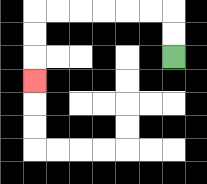{'start': '[7, 2]', 'end': '[1, 3]', 'path_directions': 'U,U,L,L,L,L,L,L,D,D,D', 'path_coordinates': '[[7, 2], [7, 1], [7, 0], [6, 0], [5, 0], [4, 0], [3, 0], [2, 0], [1, 0], [1, 1], [1, 2], [1, 3]]'}